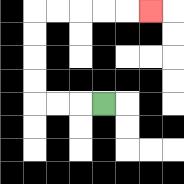{'start': '[4, 4]', 'end': '[6, 0]', 'path_directions': 'L,L,L,U,U,U,U,R,R,R,R,R', 'path_coordinates': '[[4, 4], [3, 4], [2, 4], [1, 4], [1, 3], [1, 2], [1, 1], [1, 0], [2, 0], [3, 0], [4, 0], [5, 0], [6, 0]]'}